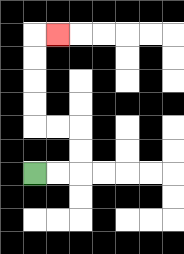{'start': '[1, 7]', 'end': '[2, 1]', 'path_directions': 'R,R,U,U,L,L,U,U,U,U,R', 'path_coordinates': '[[1, 7], [2, 7], [3, 7], [3, 6], [3, 5], [2, 5], [1, 5], [1, 4], [1, 3], [1, 2], [1, 1], [2, 1]]'}